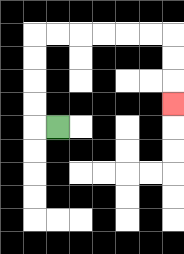{'start': '[2, 5]', 'end': '[7, 4]', 'path_directions': 'L,U,U,U,U,R,R,R,R,R,R,D,D,D', 'path_coordinates': '[[2, 5], [1, 5], [1, 4], [1, 3], [1, 2], [1, 1], [2, 1], [3, 1], [4, 1], [5, 1], [6, 1], [7, 1], [7, 2], [7, 3], [7, 4]]'}